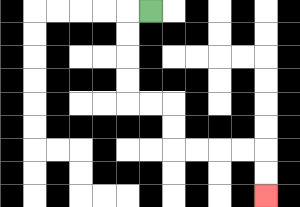{'start': '[6, 0]', 'end': '[11, 8]', 'path_directions': 'L,D,D,D,D,R,R,D,D,R,R,R,R,D,D', 'path_coordinates': '[[6, 0], [5, 0], [5, 1], [5, 2], [5, 3], [5, 4], [6, 4], [7, 4], [7, 5], [7, 6], [8, 6], [9, 6], [10, 6], [11, 6], [11, 7], [11, 8]]'}